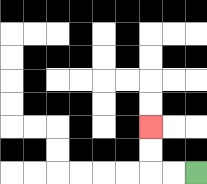{'start': '[8, 7]', 'end': '[6, 5]', 'path_directions': 'L,L,U,U', 'path_coordinates': '[[8, 7], [7, 7], [6, 7], [6, 6], [6, 5]]'}